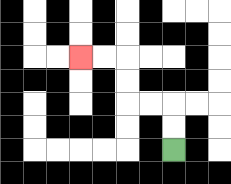{'start': '[7, 6]', 'end': '[3, 2]', 'path_directions': 'U,U,L,L,U,U,L,L', 'path_coordinates': '[[7, 6], [7, 5], [7, 4], [6, 4], [5, 4], [5, 3], [5, 2], [4, 2], [3, 2]]'}